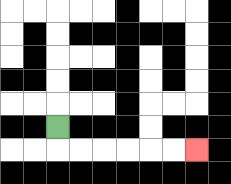{'start': '[2, 5]', 'end': '[8, 6]', 'path_directions': 'D,R,R,R,R,R,R', 'path_coordinates': '[[2, 5], [2, 6], [3, 6], [4, 6], [5, 6], [6, 6], [7, 6], [8, 6]]'}